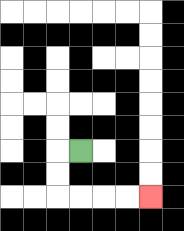{'start': '[3, 6]', 'end': '[6, 8]', 'path_directions': 'L,D,D,R,R,R,R', 'path_coordinates': '[[3, 6], [2, 6], [2, 7], [2, 8], [3, 8], [4, 8], [5, 8], [6, 8]]'}